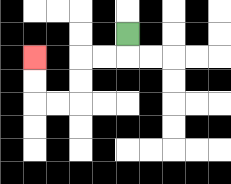{'start': '[5, 1]', 'end': '[1, 2]', 'path_directions': 'D,L,L,D,D,L,L,U,U', 'path_coordinates': '[[5, 1], [5, 2], [4, 2], [3, 2], [3, 3], [3, 4], [2, 4], [1, 4], [1, 3], [1, 2]]'}